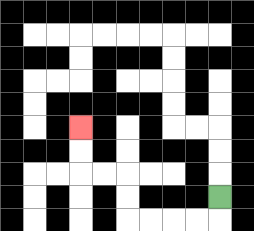{'start': '[9, 8]', 'end': '[3, 5]', 'path_directions': 'D,L,L,L,L,U,U,L,L,U,U', 'path_coordinates': '[[9, 8], [9, 9], [8, 9], [7, 9], [6, 9], [5, 9], [5, 8], [5, 7], [4, 7], [3, 7], [3, 6], [3, 5]]'}